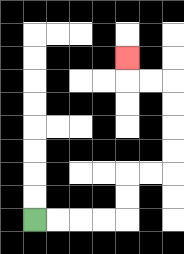{'start': '[1, 9]', 'end': '[5, 2]', 'path_directions': 'R,R,R,R,U,U,R,R,U,U,U,U,L,L,U', 'path_coordinates': '[[1, 9], [2, 9], [3, 9], [4, 9], [5, 9], [5, 8], [5, 7], [6, 7], [7, 7], [7, 6], [7, 5], [7, 4], [7, 3], [6, 3], [5, 3], [5, 2]]'}